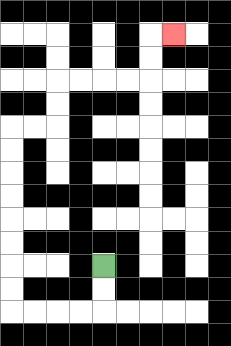{'start': '[4, 11]', 'end': '[7, 1]', 'path_directions': 'D,D,L,L,L,L,U,U,U,U,U,U,U,U,R,R,U,U,R,R,R,R,U,U,R', 'path_coordinates': '[[4, 11], [4, 12], [4, 13], [3, 13], [2, 13], [1, 13], [0, 13], [0, 12], [0, 11], [0, 10], [0, 9], [0, 8], [0, 7], [0, 6], [0, 5], [1, 5], [2, 5], [2, 4], [2, 3], [3, 3], [4, 3], [5, 3], [6, 3], [6, 2], [6, 1], [7, 1]]'}